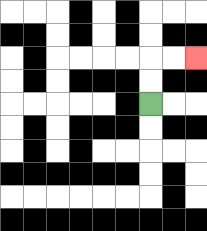{'start': '[6, 4]', 'end': '[8, 2]', 'path_directions': 'U,U,R,R', 'path_coordinates': '[[6, 4], [6, 3], [6, 2], [7, 2], [8, 2]]'}